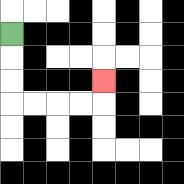{'start': '[0, 1]', 'end': '[4, 3]', 'path_directions': 'D,D,D,R,R,R,R,U', 'path_coordinates': '[[0, 1], [0, 2], [0, 3], [0, 4], [1, 4], [2, 4], [3, 4], [4, 4], [4, 3]]'}